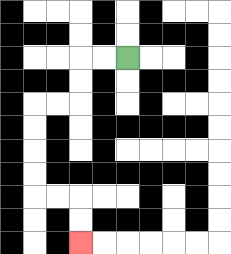{'start': '[5, 2]', 'end': '[3, 10]', 'path_directions': 'L,L,D,D,L,L,D,D,D,D,R,R,D,D', 'path_coordinates': '[[5, 2], [4, 2], [3, 2], [3, 3], [3, 4], [2, 4], [1, 4], [1, 5], [1, 6], [1, 7], [1, 8], [2, 8], [3, 8], [3, 9], [3, 10]]'}